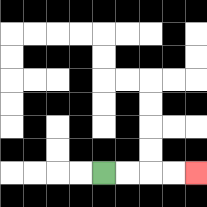{'start': '[4, 7]', 'end': '[8, 7]', 'path_directions': 'R,R,R,R', 'path_coordinates': '[[4, 7], [5, 7], [6, 7], [7, 7], [8, 7]]'}